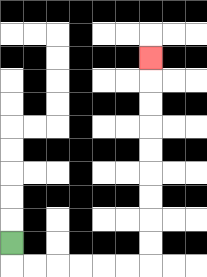{'start': '[0, 10]', 'end': '[6, 2]', 'path_directions': 'D,R,R,R,R,R,R,U,U,U,U,U,U,U,U,U', 'path_coordinates': '[[0, 10], [0, 11], [1, 11], [2, 11], [3, 11], [4, 11], [5, 11], [6, 11], [6, 10], [6, 9], [6, 8], [6, 7], [6, 6], [6, 5], [6, 4], [6, 3], [6, 2]]'}